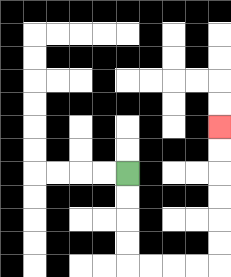{'start': '[5, 7]', 'end': '[9, 5]', 'path_directions': 'D,D,D,D,R,R,R,R,U,U,U,U,U,U', 'path_coordinates': '[[5, 7], [5, 8], [5, 9], [5, 10], [5, 11], [6, 11], [7, 11], [8, 11], [9, 11], [9, 10], [9, 9], [9, 8], [9, 7], [9, 6], [9, 5]]'}